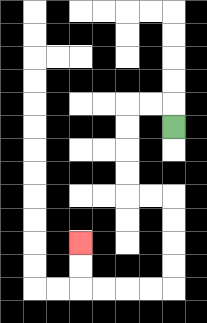{'start': '[7, 5]', 'end': '[3, 10]', 'path_directions': 'U,L,L,D,D,D,D,R,R,D,D,D,D,L,L,L,L,U,U', 'path_coordinates': '[[7, 5], [7, 4], [6, 4], [5, 4], [5, 5], [5, 6], [5, 7], [5, 8], [6, 8], [7, 8], [7, 9], [7, 10], [7, 11], [7, 12], [6, 12], [5, 12], [4, 12], [3, 12], [3, 11], [3, 10]]'}